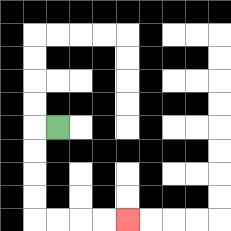{'start': '[2, 5]', 'end': '[5, 9]', 'path_directions': 'L,D,D,D,D,R,R,R,R', 'path_coordinates': '[[2, 5], [1, 5], [1, 6], [1, 7], [1, 8], [1, 9], [2, 9], [3, 9], [4, 9], [5, 9]]'}